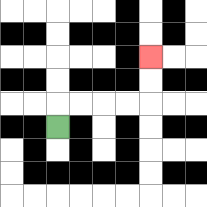{'start': '[2, 5]', 'end': '[6, 2]', 'path_directions': 'U,R,R,R,R,U,U', 'path_coordinates': '[[2, 5], [2, 4], [3, 4], [4, 4], [5, 4], [6, 4], [6, 3], [6, 2]]'}